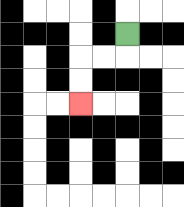{'start': '[5, 1]', 'end': '[3, 4]', 'path_directions': 'D,L,L,D,D', 'path_coordinates': '[[5, 1], [5, 2], [4, 2], [3, 2], [3, 3], [3, 4]]'}